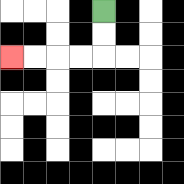{'start': '[4, 0]', 'end': '[0, 2]', 'path_directions': 'D,D,L,L,L,L', 'path_coordinates': '[[4, 0], [4, 1], [4, 2], [3, 2], [2, 2], [1, 2], [0, 2]]'}